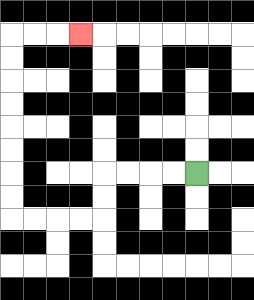{'start': '[8, 7]', 'end': '[3, 1]', 'path_directions': 'L,L,L,L,D,D,L,L,L,L,U,U,U,U,U,U,U,U,R,R,R', 'path_coordinates': '[[8, 7], [7, 7], [6, 7], [5, 7], [4, 7], [4, 8], [4, 9], [3, 9], [2, 9], [1, 9], [0, 9], [0, 8], [0, 7], [0, 6], [0, 5], [0, 4], [0, 3], [0, 2], [0, 1], [1, 1], [2, 1], [3, 1]]'}